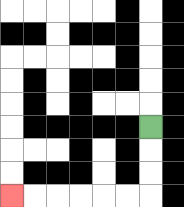{'start': '[6, 5]', 'end': '[0, 8]', 'path_directions': 'D,D,D,L,L,L,L,L,L', 'path_coordinates': '[[6, 5], [6, 6], [6, 7], [6, 8], [5, 8], [4, 8], [3, 8], [2, 8], [1, 8], [0, 8]]'}